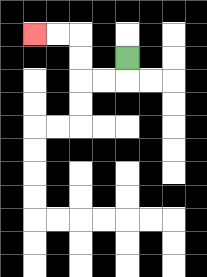{'start': '[5, 2]', 'end': '[1, 1]', 'path_directions': 'D,L,L,U,U,L,L', 'path_coordinates': '[[5, 2], [5, 3], [4, 3], [3, 3], [3, 2], [3, 1], [2, 1], [1, 1]]'}